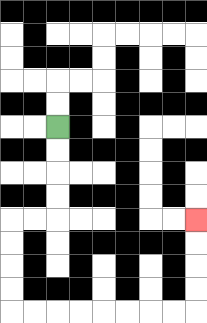{'start': '[2, 5]', 'end': '[8, 9]', 'path_directions': 'D,D,D,D,L,L,D,D,D,D,R,R,R,R,R,R,R,R,U,U,U,U', 'path_coordinates': '[[2, 5], [2, 6], [2, 7], [2, 8], [2, 9], [1, 9], [0, 9], [0, 10], [0, 11], [0, 12], [0, 13], [1, 13], [2, 13], [3, 13], [4, 13], [5, 13], [6, 13], [7, 13], [8, 13], [8, 12], [8, 11], [8, 10], [8, 9]]'}